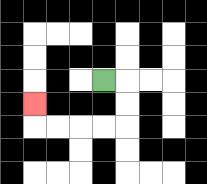{'start': '[4, 3]', 'end': '[1, 4]', 'path_directions': 'R,D,D,L,L,L,L,U', 'path_coordinates': '[[4, 3], [5, 3], [5, 4], [5, 5], [4, 5], [3, 5], [2, 5], [1, 5], [1, 4]]'}